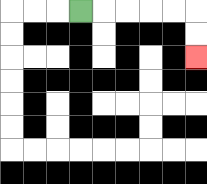{'start': '[3, 0]', 'end': '[8, 2]', 'path_directions': 'R,R,R,R,R,D,D', 'path_coordinates': '[[3, 0], [4, 0], [5, 0], [6, 0], [7, 0], [8, 0], [8, 1], [8, 2]]'}